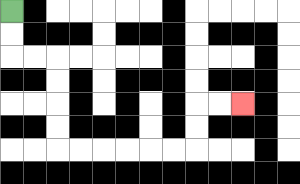{'start': '[0, 0]', 'end': '[10, 4]', 'path_directions': 'D,D,R,R,D,D,D,D,R,R,R,R,R,R,U,U,R,R', 'path_coordinates': '[[0, 0], [0, 1], [0, 2], [1, 2], [2, 2], [2, 3], [2, 4], [2, 5], [2, 6], [3, 6], [4, 6], [5, 6], [6, 6], [7, 6], [8, 6], [8, 5], [8, 4], [9, 4], [10, 4]]'}